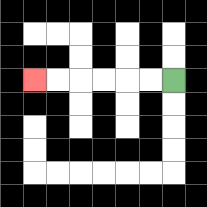{'start': '[7, 3]', 'end': '[1, 3]', 'path_directions': 'L,L,L,L,L,L', 'path_coordinates': '[[7, 3], [6, 3], [5, 3], [4, 3], [3, 3], [2, 3], [1, 3]]'}